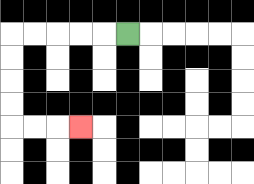{'start': '[5, 1]', 'end': '[3, 5]', 'path_directions': 'L,L,L,L,L,D,D,D,D,R,R,R', 'path_coordinates': '[[5, 1], [4, 1], [3, 1], [2, 1], [1, 1], [0, 1], [0, 2], [0, 3], [0, 4], [0, 5], [1, 5], [2, 5], [3, 5]]'}